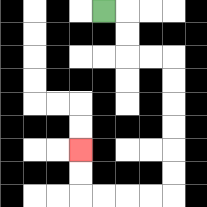{'start': '[4, 0]', 'end': '[3, 6]', 'path_directions': 'R,D,D,R,R,D,D,D,D,D,D,L,L,L,L,U,U', 'path_coordinates': '[[4, 0], [5, 0], [5, 1], [5, 2], [6, 2], [7, 2], [7, 3], [7, 4], [7, 5], [7, 6], [7, 7], [7, 8], [6, 8], [5, 8], [4, 8], [3, 8], [3, 7], [3, 6]]'}